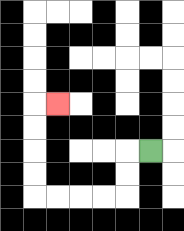{'start': '[6, 6]', 'end': '[2, 4]', 'path_directions': 'L,D,D,L,L,L,L,U,U,U,U,R', 'path_coordinates': '[[6, 6], [5, 6], [5, 7], [5, 8], [4, 8], [3, 8], [2, 8], [1, 8], [1, 7], [1, 6], [1, 5], [1, 4], [2, 4]]'}